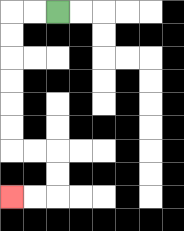{'start': '[2, 0]', 'end': '[0, 8]', 'path_directions': 'L,L,D,D,D,D,D,D,R,R,D,D,L,L', 'path_coordinates': '[[2, 0], [1, 0], [0, 0], [0, 1], [0, 2], [0, 3], [0, 4], [0, 5], [0, 6], [1, 6], [2, 6], [2, 7], [2, 8], [1, 8], [0, 8]]'}